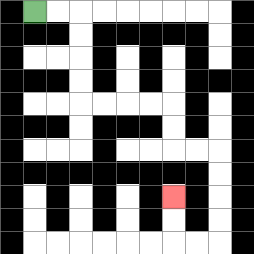{'start': '[1, 0]', 'end': '[7, 8]', 'path_directions': 'R,R,D,D,D,D,R,R,R,R,D,D,R,R,D,D,D,D,L,L,U,U', 'path_coordinates': '[[1, 0], [2, 0], [3, 0], [3, 1], [3, 2], [3, 3], [3, 4], [4, 4], [5, 4], [6, 4], [7, 4], [7, 5], [7, 6], [8, 6], [9, 6], [9, 7], [9, 8], [9, 9], [9, 10], [8, 10], [7, 10], [7, 9], [7, 8]]'}